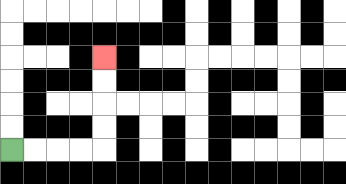{'start': '[0, 6]', 'end': '[4, 2]', 'path_directions': 'R,R,R,R,U,U,U,U', 'path_coordinates': '[[0, 6], [1, 6], [2, 6], [3, 6], [4, 6], [4, 5], [4, 4], [4, 3], [4, 2]]'}